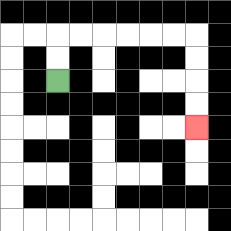{'start': '[2, 3]', 'end': '[8, 5]', 'path_directions': 'U,U,R,R,R,R,R,R,D,D,D,D', 'path_coordinates': '[[2, 3], [2, 2], [2, 1], [3, 1], [4, 1], [5, 1], [6, 1], [7, 1], [8, 1], [8, 2], [8, 3], [8, 4], [8, 5]]'}